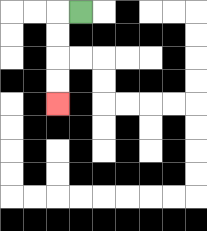{'start': '[3, 0]', 'end': '[2, 4]', 'path_directions': 'L,D,D,D,D', 'path_coordinates': '[[3, 0], [2, 0], [2, 1], [2, 2], [2, 3], [2, 4]]'}